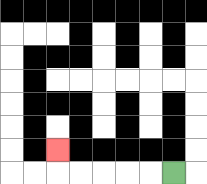{'start': '[7, 7]', 'end': '[2, 6]', 'path_directions': 'L,L,L,L,L,U', 'path_coordinates': '[[7, 7], [6, 7], [5, 7], [4, 7], [3, 7], [2, 7], [2, 6]]'}